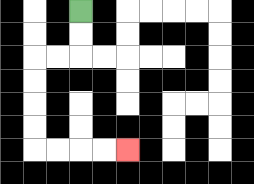{'start': '[3, 0]', 'end': '[5, 6]', 'path_directions': 'D,D,L,L,D,D,D,D,R,R,R,R', 'path_coordinates': '[[3, 0], [3, 1], [3, 2], [2, 2], [1, 2], [1, 3], [1, 4], [1, 5], [1, 6], [2, 6], [3, 6], [4, 6], [5, 6]]'}